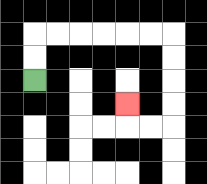{'start': '[1, 3]', 'end': '[5, 4]', 'path_directions': 'U,U,R,R,R,R,R,R,D,D,D,D,L,L,U', 'path_coordinates': '[[1, 3], [1, 2], [1, 1], [2, 1], [3, 1], [4, 1], [5, 1], [6, 1], [7, 1], [7, 2], [7, 3], [7, 4], [7, 5], [6, 5], [5, 5], [5, 4]]'}